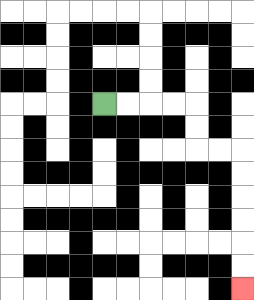{'start': '[4, 4]', 'end': '[10, 12]', 'path_directions': 'R,R,R,R,D,D,R,R,D,D,D,D,D,D', 'path_coordinates': '[[4, 4], [5, 4], [6, 4], [7, 4], [8, 4], [8, 5], [8, 6], [9, 6], [10, 6], [10, 7], [10, 8], [10, 9], [10, 10], [10, 11], [10, 12]]'}